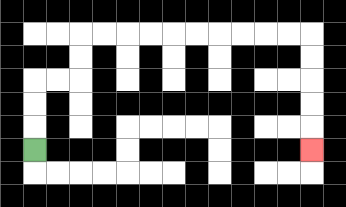{'start': '[1, 6]', 'end': '[13, 6]', 'path_directions': 'U,U,U,R,R,U,U,R,R,R,R,R,R,R,R,R,R,D,D,D,D,D', 'path_coordinates': '[[1, 6], [1, 5], [1, 4], [1, 3], [2, 3], [3, 3], [3, 2], [3, 1], [4, 1], [5, 1], [6, 1], [7, 1], [8, 1], [9, 1], [10, 1], [11, 1], [12, 1], [13, 1], [13, 2], [13, 3], [13, 4], [13, 5], [13, 6]]'}